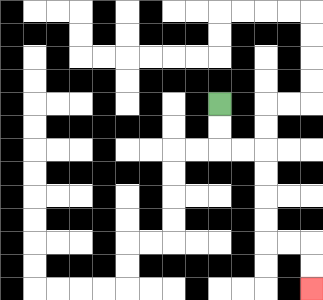{'start': '[9, 4]', 'end': '[13, 12]', 'path_directions': 'D,D,R,R,D,D,D,D,R,R,D,D', 'path_coordinates': '[[9, 4], [9, 5], [9, 6], [10, 6], [11, 6], [11, 7], [11, 8], [11, 9], [11, 10], [12, 10], [13, 10], [13, 11], [13, 12]]'}